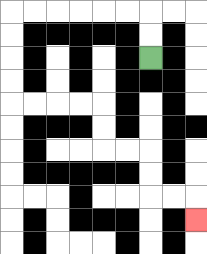{'start': '[6, 2]', 'end': '[8, 9]', 'path_directions': 'U,U,L,L,L,L,L,L,D,D,D,D,R,R,R,R,D,D,R,R,D,D,R,R,D', 'path_coordinates': '[[6, 2], [6, 1], [6, 0], [5, 0], [4, 0], [3, 0], [2, 0], [1, 0], [0, 0], [0, 1], [0, 2], [0, 3], [0, 4], [1, 4], [2, 4], [3, 4], [4, 4], [4, 5], [4, 6], [5, 6], [6, 6], [6, 7], [6, 8], [7, 8], [8, 8], [8, 9]]'}